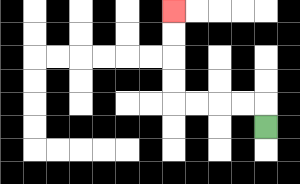{'start': '[11, 5]', 'end': '[7, 0]', 'path_directions': 'U,L,L,L,L,U,U,U,U', 'path_coordinates': '[[11, 5], [11, 4], [10, 4], [9, 4], [8, 4], [7, 4], [7, 3], [7, 2], [7, 1], [7, 0]]'}